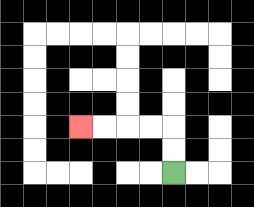{'start': '[7, 7]', 'end': '[3, 5]', 'path_directions': 'U,U,L,L,L,L', 'path_coordinates': '[[7, 7], [7, 6], [7, 5], [6, 5], [5, 5], [4, 5], [3, 5]]'}